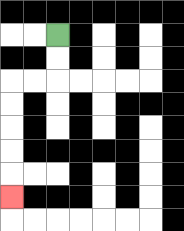{'start': '[2, 1]', 'end': '[0, 8]', 'path_directions': 'D,D,L,L,D,D,D,D,D', 'path_coordinates': '[[2, 1], [2, 2], [2, 3], [1, 3], [0, 3], [0, 4], [0, 5], [0, 6], [0, 7], [0, 8]]'}